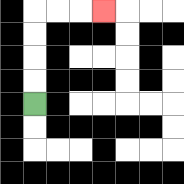{'start': '[1, 4]', 'end': '[4, 0]', 'path_directions': 'U,U,U,U,R,R,R', 'path_coordinates': '[[1, 4], [1, 3], [1, 2], [1, 1], [1, 0], [2, 0], [3, 0], [4, 0]]'}